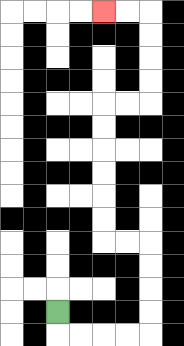{'start': '[2, 13]', 'end': '[4, 0]', 'path_directions': 'D,R,R,R,R,U,U,U,U,L,L,U,U,U,U,U,U,R,R,U,U,U,U,L,L', 'path_coordinates': '[[2, 13], [2, 14], [3, 14], [4, 14], [5, 14], [6, 14], [6, 13], [6, 12], [6, 11], [6, 10], [5, 10], [4, 10], [4, 9], [4, 8], [4, 7], [4, 6], [4, 5], [4, 4], [5, 4], [6, 4], [6, 3], [6, 2], [6, 1], [6, 0], [5, 0], [4, 0]]'}